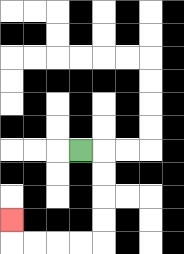{'start': '[3, 6]', 'end': '[0, 9]', 'path_directions': 'R,D,D,D,D,L,L,L,L,U', 'path_coordinates': '[[3, 6], [4, 6], [4, 7], [4, 8], [4, 9], [4, 10], [3, 10], [2, 10], [1, 10], [0, 10], [0, 9]]'}